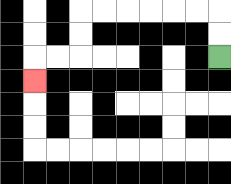{'start': '[9, 2]', 'end': '[1, 3]', 'path_directions': 'U,U,L,L,L,L,L,L,D,D,L,L,D', 'path_coordinates': '[[9, 2], [9, 1], [9, 0], [8, 0], [7, 0], [6, 0], [5, 0], [4, 0], [3, 0], [3, 1], [3, 2], [2, 2], [1, 2], [1, 3]]'}